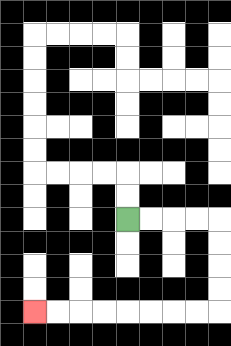{'start': '[5, 9]', 'end': '[1, 13]', 'path_directions': 'R,R,R,R,D,D,D,D,L,L,L,L,L,L,L,L', 'path_coordinates': '[[5, 9], [6, 9], [7, 9], [8, 9], [9, 9], [9, 10], [9, 11], [9, 12], [9, 13], [8, 13], [7, 13], [6, 13], [5, 13], [4, 13], [3, 13], [2, 13], [1, 13]]'}